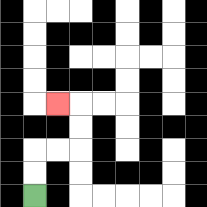{'start': '[1, 8]', 'end': '[2, 4]', 'path_directions': 'U,U,R,R,U,U,L', 'path_coordinates': '[[1, 8], [1, 7], [1, 6], [2, 6], [3, 6], [3, 5], [3, 4], [2, 4]]'}